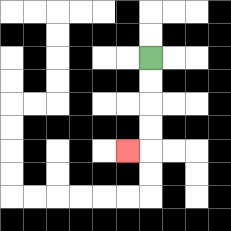{'start': '[6, 2]', 'end': '[5, 6]', 'path_directions': 'D,D,D,D,L', 'path_coordinates': '[[6, 2], [6, 3], [6, 4], [6, 5], [6, 6], [5, 6]]'}